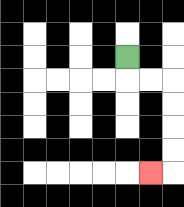{'start': '[5, 2]', 'end': '[6, 7]', 'path_directions': 'D,R,R,D,D,D,D,L', 'path_coordinates': '[[5, 2], [5, 3], [6, 3], [7, 3], [7, 4], [7, 5], [7, 6], [7, 7], [6, 7]]'}